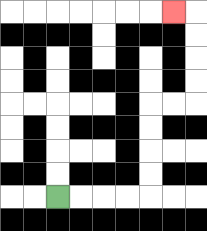{'start': '[2, 8]', 'end': '[7, 0]', 'path_directions': 'R,R,R,R,U,U,U,U,R,R,U,U,U,U,L', 'path_coordinates': '[[2, 8], [3, 8], [4, 8], [5, 8], [6, 8], [6, 7], [6, 6], [6, 5], [6, 4], [7, 4], [8, 4], [8, 3], [8, 2], [8, 1], [8, 0], [7, 0]]'}